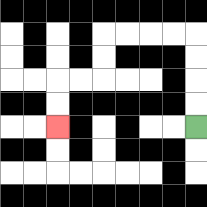{'start': '[8, 5]', 'end': '[2, 5]', 'path_directions': 'U,U,U,U,L,L,L,L,D,D,L,L,D,D', 'path_coordinates': '[[8, 5], [8, 4], [8, 3], [8, 2], [8, 1], [7, 1], [6, 1], [5, 1], [4, 1], [4, 2], [4, 3], [3, 3], [2, 3], [2, 4], [2, 5]]'}